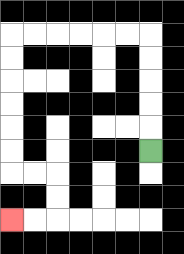{'start': '[6, 6]', 'end': '[0, 9]', 'path_directions': 'U,U,U,U,U,L,L,L,L,L,L,D,D,D,D,D,D,R,R,D,D,L,L', 'path_coordinates': '[[6, 6], [6, 5], [6, 4], [6, 3], [6, 2], [6, 1], [5, 1], [4, 1], [3, 1], [2, 1], [1, 1], [0, 1], [0, 2], [0, 3], [0, 4], [0, 5], [0, 6], [0, 7], [1, 7], [2, 7], [2, 8], [2, 9], [1, 9], [0, 9]]'}